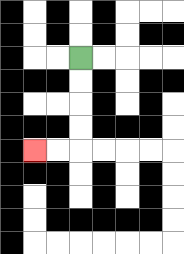{'start': '[3, 2]', 'end': '[1, 6]', 'path_directions': 'D,D,D,D,L,L', 'path_coordinates': '[[3, 2], [3, 3], [3, 4], [3, 5], [3, 6], [2, 6], [1, 6]]'}